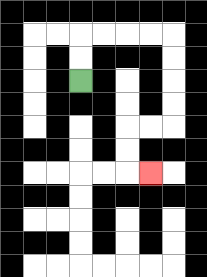{'start': '[3, 3]', 'end': '[6, 7]', 'path_directions': 'U,U,R,R,R,R,D,D,D,D,L,L,D,D,R', 'path_coordinates': '[[3, 3], [3, 2], [3, 1], [4, 1], [5, 1], [6, 1], [7, 1], [7, 2], [7, 3], [7, 4], [7, 5], [6, 5], [5, 5], [5, 6], [5, 7], [6, 7]]'}